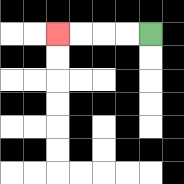{'start': '[6, 1]', 'end': '[2, 1]', 'path_directions': 'L,L,L,L', 'path_coordinates': '[[6, 1], [5, 1], [4, 1], [3, 1], [2, 1]]'}